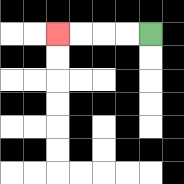{'start': '[6, 1]', 'end': '[2, 1]', 'path_directions': 'L,L,L,L', 'path_coordinates': '[[6, 1], [5, 1], [4, 1], [3, 1], [2, 1]]'}